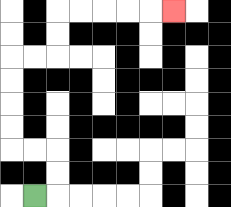{'start': '[1, 8]', 'end': '[7, 0]', 'path_directions': 'R,U,U,L,L,U,U,U,U,R,R,U,U,R,R,R,R,R', 'path_coordinates': '[[1, 8], [2, 8], [2, 7], [2, 6], [1, 6], [0, 6], [0, 5], [0, 4], [0, 3], [0, 2], [1, 2], [2, 2], [2, 1], [2, 0], [3, 0], [4, 0], [5, 0], [6, 0], [7, 0]]'}